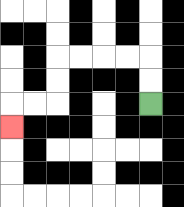{'start': '[6, 4]', 'end': '[0, 5]', 'path_directions': 'U,U,L,L,L,L,D,D,L,L,D', 'path_coordinates': '[[6, 4], [6, 3], [6, 2], [5, 2], [4, 2], [3, 2], [2, 2], [2, 3], [2, 4], [1, 4], [0, 4], [0, 5]]'}